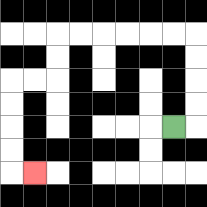{'start': '[7, 5]', 'end': '[1, 7]', 'path_directions': 'R,U,U,U,U,L,L,L,L,L,L,D,D,L,L,D,D,D,D,R', 'path_coordinates': '[[7, 5], [8, 5], [8, 4], [8, 3], [8, 2], [8, 1], [7, 1], [6, 1], [5, 1], [4, 1], [3, 1], [2, 1], [2, 2], [2, 3], [1, 3], [0, 3], [0, 4], [0, 5], [0, 6], [0, 7], [1, 7]]'}